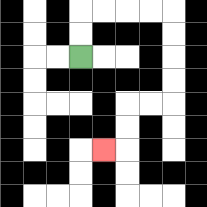{'start': '[3, 2]', 'end': '[4, 6]', 'path_directions': 'U,U,R,R,R,R,D,D,D,D,L,L,D,D,L', 'path_coordinates': '[[3, 2], [3, 1], [3, 0], [4, 0], [5, 0], [6, 0], [7, 0], [7, 1], [7, 2], [7, 3], [7, 4], [6, 4], [5, 4], [5, 5], [5, 6], [4, 6]]'}